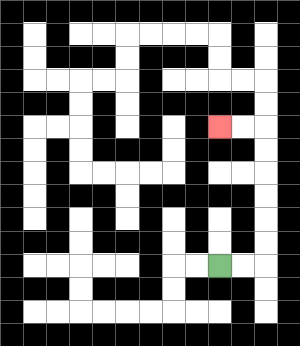{'start': '[9, 11]', 'end': '[9, 5]', 'path_directions': 'R,R,U,U,U,U,U,U,L,L', 'path_coordinates': '[[9, 11], [10, 11], [11, 11], [11, 10], [11, 9], [11, 8], [11, 7], [11, 6], [11, 5], [10, 5], [9, 5]]'}